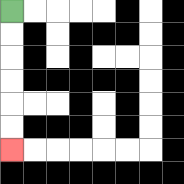{'start': '[0, 0]', 'end': '[0, 6]', 'path_directions': 'D,D,D,D,D,D', 'path_coordinates': '[[0, 0], [0, 1], [0, 2], [0, 3], [0, 4], [0, 5], [0, 6]]'}